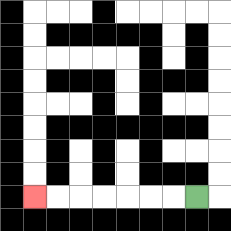{'start': '[8, 8]', 'end': '[1, 8]', 'path_directions': 'L,L,L,L,L,L,L', 'path_coordinates': '[[8, 8], [7, 8], [6, 8], [5, 8], [4, 8], [3, 8], [2, 8], [1, 8]]'}